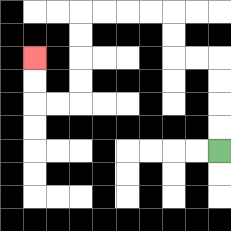{'start': '[9, 6]', 'end': '[1, 2]', 'path_directions': 'U,U,U,U,L,L,U,U,L,L,L,L,D,D,D,D,L,L,U,U', 'path_coordinates': '[[9, 6], [9, 5], [9, 4], [9, 3], [9, 2], [8, 2], [7, 2], [7, 1], [7, 0], [6, 0], [5, 0], [4, 0], [3, 0], [3, 1], [3, 2], [3, 3], [3, 4], [2, 4], [1, 4], [1, 3], [1, 2]]'}